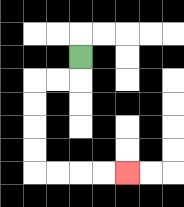{'start': '[3, 2]', 'end': '[5, 7]', 'path_directions': 'D,L,L,D,D,D,D,R,R,R,R', 'path_coordinates': '[[3, 2], [3, 3], [2, 3], [1, 3], [1, 4], [1, 5], [1, 6], [1, 7], [2, 7], [3, 7], [4, 7], [5, 7]]'}